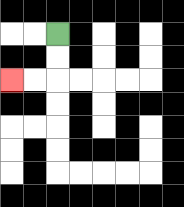{'start': '[2, 1]', 'end': '[0, 3]', 'path_directions': 'D,D,L,L', 'path_coordinates': '[[2, 1], [2, 2], [2, 3], [1, 3], [0, 3]]'}